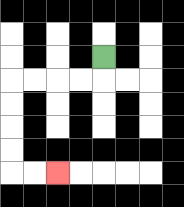{'start': '[4, 2]', 'end': '[2, 7]', 'path_directions': 'D,L,L,L,L,D,D,D,D,R,R', 'path_coordinates': '[[4, 2], [4, 3], [3, 3], [2, 3], [1, 3], [0, 3], [0, 4], [0, 5], [0, 6], [0, 7], [1, 7], [2, 7]]'}